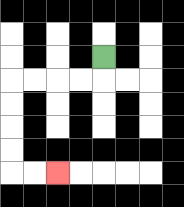{'start': '[4, 2]', 'end': '[2, 7]', 'path_directions': 'D,L,L,L,L,D,D,D,D,R,R', 'path_coordinates': '[[4, 2], [4, 3], [3, 3], [2, 3], [1, 3], [0, 3], [0, 4], [0, 5], [0, 6], [0, 7], [1, 7], [2, 7]]'}